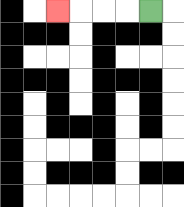{'start': '[6, 0]', 'end': '[2, 0]', 'path_directions': 'L,L,L,L', 'path_coordinates': '[[6, 0], [5, 0], [4, 0], [3, 0], [2, 0]]'}